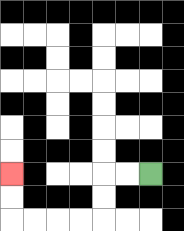{'start': '[6, 7]', 'end': '[0, 7]', 'path_directions': 'L,L,D,D,L,L,L,L,U,U', 'path_coordinates': '[[6, 7], [5, 7], [4, 7], [4, 8], [4, 9], [3, 9], [2, 9], [1, 9], [0, 9], [0, 8], [0, 7]]'}